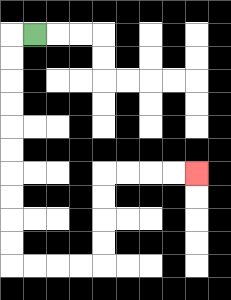{'start': '[1, 1]', 'end': '[8, 7]', 'path_directions': 'L,D,D,D,D,D,D,D,D,D,D,R,R,R,R,U,U,U,U,R,R,R,R', 'path_coordinates': '[[1, 1], [0, 1], [0, 2], [0, 3], [0, 4], [0, 5], [0, 6], [0, 7], [0, 8], [0, 9], [0, 10], [0, 11], [1, 11], [2, 11], [3, 11], [4, 11], [4, 10], [4, 9], [4, 8], [4, 7], [5, 7], [6, 7], [7, 7], [8, 7]]'}